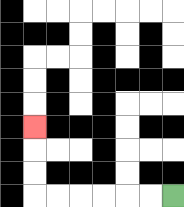{'start': '[7, 8]', 'end': '[1, 5]', 'path_directions': 'L,L,L,L,L,L,U,U,U', 'path_coordinates': '[[7, 8], [6, 8], [5, 8], [4, 8], [3, 8], [2, 8], [1, 8], [1, 7], [1, 6], [1, 5]]'}